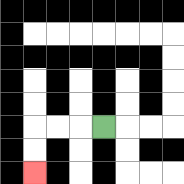{'start': '[4, 5]', 'end': '[1, 7]', 'path_directions': 'L,L,L,D,D', 'path_coordinates': '[[4, 5], [3, 5], [2, 5], [1, 5], [1, 6], [1, 7]]'}